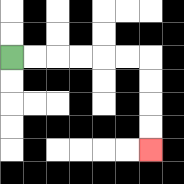{'start': '[0, 2]', 'end': '[6, 6]', 'path_directions': 'R,R,R,R,R,R,D,D,D,D', 'path_coordinates': '[[0, 2], [1, 2], [2, 2], [3, 2], [4, 2], [5, 2], [6, 2], [6, 3], [6, 4], [6, 5], [6, 6]]'}